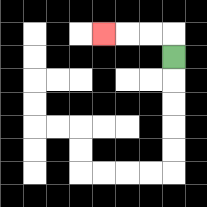{'start': '[7, 2]', 'end': '[4, 1]', 'path_directions': 'U,L,L,L', 'path_coordinates': '[[7, 2], [7, 1], [6, 1], [5, 1], [4, 1]]'}